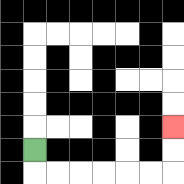{'start': '[1, 6]', 'end': '[7, 5]', 'path_directions': 'D,R,R,R,R,R,R,U,U', 'path_coordinates': '[[1, 6], [1, 7], [2, 7], [3, 7], [4, 7], [5, 7], [6, 7], [7, 7], [7, 6], [7, 5]]'}